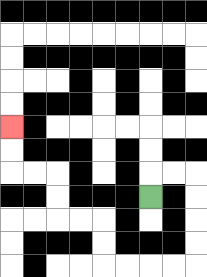{'start': '[6, 8]', 'end': '[0, 5]', 'path_directions': 'U,R,R,D,D,D,D,L,L,L,L,U,U,L,L,U,U,L,L,U,U', 'path_coordinates': '[[6, 8], [6, 7], [7, 7], [8, 7], [8, 8], [8, 9], [8, 10], [8, 11], [7, 11], [6, 11], [5, 11], [4, 11], [4, 10], [4, 9], [3, 9], [2, 9], [2, 8], [2, 7], [1, 7], [0, 7], [0, 6], [0, 5]]'}